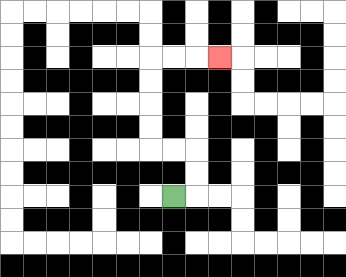{'start': '[7, 8]', 'end': '[9, 2]', 'path_directions': 'R,U,U,L,L,U,U,U,U,R,R,R', 'path_coordinates': '[[7, 8], [8, 8], [8, 7], [8, 6], [7, 6], [6, 6], [6, 5], [6, 4], [6, 3], [6, 2], [7, 2], [8, 2], [9, 2]]'}